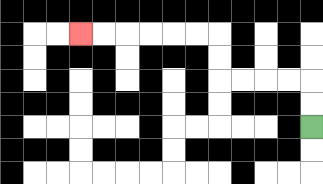{'start': '[13, 5]', 'end': '[3, 1]', 'path_directions': 'U,U,L,L,L,L,U,U,L,L,L,L,L,L', 'path_coordinates': '[[13, 5], [13, 4], [13, 3], [12, 3], [11, 3], [10, 3], [9, 3], [9, 2], [9, 1], [8, 1], [7, 1], [6, 1], [5, 1], [4, 1], [3, 1]]'}